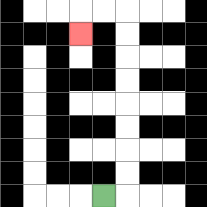{'start': '[4, 8]', 'end': '[3, 1]', 'path_directions': 'R,U,U,U,U,U,U,U,U,L,L,D', 'path_coordinates': '[[4, 8], [5, 8], [5, 7], [5, 6], [5, 5], [5, 4], [5, 3], [5, 2], [5, 1], [5, 0], [4, 0], [3, 0], [3, 1]]'}